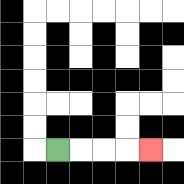{'start': '[2, 6]', 'end': '[6, 6]', 'path_directions': 'R,R,R,R', 'path_coordinates': '[[2, 6], [3, 6], [4, 6], [5, 6], [6, 6]]'}